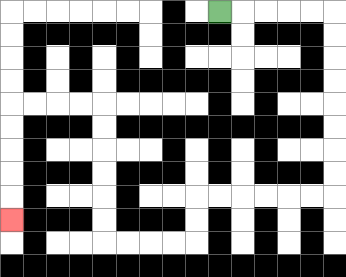{'start': '[9, 0]', 'end': '[0, 9]', 'path_directions': 'R,R,R,R,R,D,D,D,D,D,D,D,D,L,L,L,L,L,L,D,D,L,L,L,L,U,U,U,U,U,U,L,L,L,L,D,D,D,D,D', 'path_coordinates': '[[9, 0], [10, 0], [11, 0], [12, 0], [13, 0], [14, 0], [14, 1], [14, 2], [14, 3], [14, 4], [14, 5], [14, 6], [14, 7], [14, 8], [13, 8], [12, 8], [11, 8], [10, 8], [9, 8], [8, 8], [8, 9], [8, 10], [7, 10], [6, 10], [5, 10], [4, 10], [4, 9], [4, 8], [4, 7], [4, 6], [4, 5], [4, 4], [3, 4], [2, 4], [1, 4], [0, 4], [0, 5], [0, 6], [0, 7], [0, 8], [0, 9]]'}